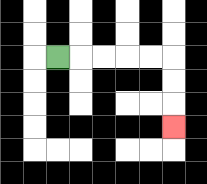{'start': '[2, 2]', 'end': '[7, 5]', 'path_directions': 'R,R,R,R,R,D,D,D', 'path_coordinates': '[[2, 2], [3, 2], [4, 2], [5, 2], [6, 2], [7, 2], [7, 3], [7, 4], [7, 5]]'}